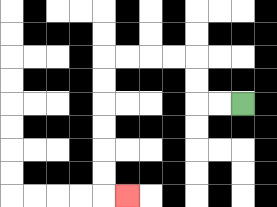{'start': '[10, 4]', 'end': '[5, 8]', 'path_directions': 'L,L,U,U,L,L,L,L,D,D,D,D,D,D,R', 'path_coordinates': '[[10, 4], [9, 4], [8, 4], [8, 3], [8, 2], [7, 2], [6, 2], [5, 2], [4, 2], [4, 3], [4, 4], [4, 5], [4, 6], [4, 7], [4, 8], [5, 8]]'}